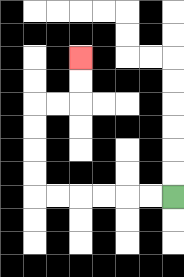{'start': '[7, 8]', 'end': '[3, 2]', 'path_directions': 'L,L,L,L,L,L,U,U,U,U,R,R,U,U', 'path_coordinates': '[[7, 8], [6, 8], [5, 8], [4, 8], [3, 8], [2, 8], [1, 8], [1, 7], [1, 6], [1, 5], [1, 4], [2, 4], [3, 4], [3, 3], [3, 2]]'}